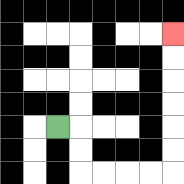{'start': '[2, 5]', 'end': '[7, 1]', 'path_directions': 'R,D,D,R,R,R,R,U,U,U,U,U,U', 'path_coordinates': '[[2, 5], [3, 5], [3, 6], [3, 7], [4, 7], [5, 7], [6, 7], [7, 7], [7, 6], [7, 5], [7, 4], [7, 3], [7, 2], [7, 1]]'}